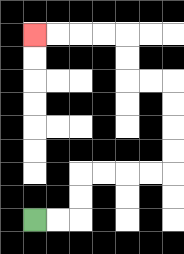{'start': '[1, 9]', 'end': '[1, 1]', 'path_directions': 'R,R,U,U,R,R,R,R,U,U,U,U,L,L,U,U,L,L,L,L', 'path_coordinates': '[[1, 9], [2, 9], [3, 9], [3, 8], [3, 7], [4, 7], [5, 7], [6, 7], [7, 7], [7, 6], [7, 5], [7, 4], [7, 3], [6, 3], [5, 3], [5, 2], [5, 1], [4, 1], [3, 1], [2, 1], [1, 1]]'}